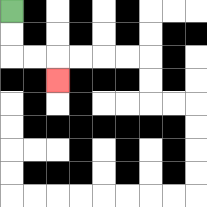{'start': '[0, 0]', 'end': '[2, 3]', 'path_directions': 'D,D,R,R,D', 'path_coordinates': '[[0, 0], [0, 1], [0, 2], [1, 2], [2, 2], [2, 3]]'}